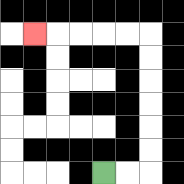{'start': '[4, 7]', 'end': '[1, 1]', 'path_directions': 'R,R,U,U,U,U,U,U,L,L,L,L,L', 'path_coordinates': '[[4, 7], [5, 7], [6, 7], [6, 6], [6, 5], [6, 4], [6, 3], [6, 2], [6, 1], [5, 1], [4, 1], [3, 1], [2, 1], [1, 1]]'}